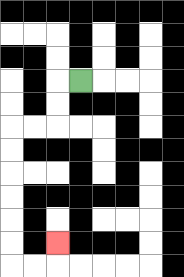{'start': '[3, 3]', 'end': '[2, 10]', 'path_directions': 'L,D,D,L,L,D,D,D,D,D,D,R,R,U', 'path_coordinates': '[[3, 3], [2, 3], [2, 4], [2, 5], [1, 5], [0, 5], [0, 6], [0, 7], [0, 8], [0, 9], [0, 10], [0, 11], [1, 11], [2, 11], [2, 10]]'}